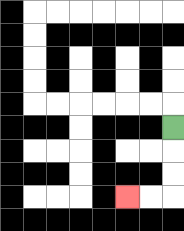{'start': '[7, 5]', 'end': '[5, 8]', 'path_directions': 'D,D,D,L,L', 'path_coordinates': '[[7, 5], [7, 6], [7, 7], [7, 8], [6, 8], [5, 8]]'}